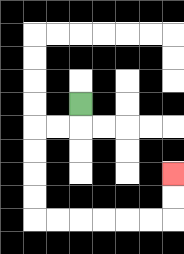{'start': '[3, 4]', 'end': '[7, 7]', 'path_directions': 'D,L,L,D,D,D,D,R,R,R,R,R,R,U,U', 'path_coordinates': '[[3, 4], [3, 5], [2, 5], [1, 5], [1, 6], [1, 7], [1, 8], [1, 9], [2, 9], [3, 9], [4, 9], [5, 9], [6, 9], [7, 9], [7, 8], [7, 7]]'}